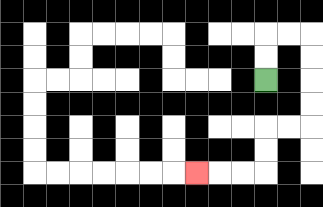{'start': '[11, 3]', 'end': '[8, 7]', 'path_directions': 'U,U,R,R,D,D,D,D,L,L,D,D,L,L,L', 'path_coordinates': '[[11, 3], [11, 2], [11, 1], [12, 1], [13, 1], [13, 2], [13, 3], [13, 4], [13, 5], [12, 5], [11, 5], [11, 6], [11, 7], [10, 7], [9, 7], [8, 7]]'}